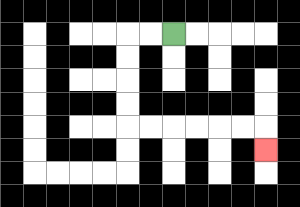{'start': '[7, 1]', 'end': '[11, 6]', 'path_directions': 'L,L,D,D,D,D,R,R,R,R,R,R,D', 'path_coordinates': '[[7, 1], [6, 1], [5, 1], [5, 2], [5, 3], [5, 4], [5, 5], [6, 5], [7, 5], [8, 5], [9, 5], [10, 5], [11, 5], [11, 6]]'}